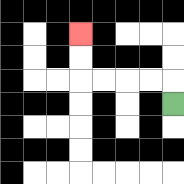{'start': '[7, 4]', 'end': '[3, 1]', 'path_directions': 'U,L,L,L,L,U,U', 'path_coordinates': '[[7, 4], [7, 3], [6, 3], [5, 3], [4, 3], [3, 3], [3, 2], [3, 1]]'}